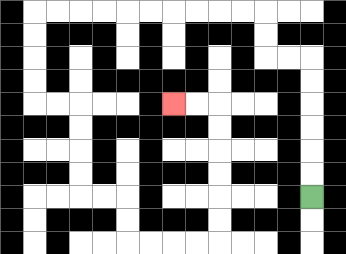{'start': '[13, 8]', 'end': '[7, 4]', 'path_directions': 'U,U,U,U,U,U,L,L,U,U,L,L,L,L,L,L,L,L,L,L,D,D,D,D,R,R,D,D,D,D,R,R,D,D,R,R,R,R,U,U,U,U,U,U,L,L', 'path_coordinates': '[[13, 8], [13, 7], [13, 6], [13, 5], [13, 4], [13, 3], [13, 2], [12, 2], [11, 2], [11, 1], [11, 0], [10, 0], [9, 0], [8, 0], [7, 0], [6, 0], [5, 0], [4, 0], [3, 0], [2, 0], [1, 0], [1, 1], [1, 2], [1, 3], [1, 4], [2, 4], [3, 4], [3, 5], [3, 6], [3, 7], [3, 8], [4, 8], [5, 8], [5, 9], [5, 10], [6, 10], [7, 10], [8, 10], [9, 10], [9, 9], [9, 8], [9, 7], [9, 6], [9, 5], [9, 4], [8, 4], [7, 4]]'}